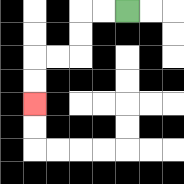{'start': '[5, 0]', 'end': '[1, 4]', 'path_directions': 'L,L,D,D,L,L,D,D', 'path_coordinates': '[[5, 0], [4, 0], [3, 0], [3, 1], [3, 2], [2, 2], [1, 2], [1, 3], [1, 4]]'}